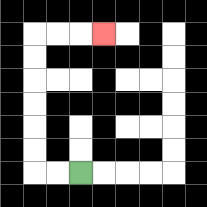{'start': '[3, 7]', 'end': '[4, 1]', 'path_directions': 'L,L,U,U,U,U,U,U,R,R,R', 'path_coordinates': '[[3, 7], [2, 7], [1, 7], [1, 6], [1, 5], [1, 4], [1, 3], [1, 2], [1, 1], [2, 1], [3, 1], [4, 1]]'}